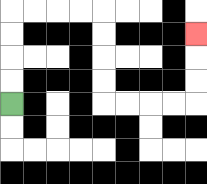{'start': '[0, 4]', 'end': '[8, 1]', 'path_directions': 'U,U,U,U,R,R,R,R,D,D,D,D,R,R,R,R,U,U,U', 'path_coordinates': '[[0, 4], [0, 3], [0, 2], [0, 1], [0, 0], [1, 0], [2, 0], [3, 0], [4, 0], [4, 1], [4, 2], [4, 3], [4, 4], [5, 4], [6, 4], [7, 4], [8, 4], [8, 3], [8, 2], [8, 1]]'}